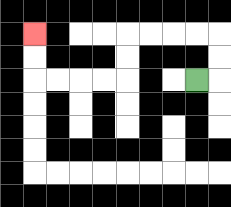{'start': '[8, 3]', 'end': '[1, 1]', 'path_directions': 'R,U,U,L,L,L,L,D,D,L,L,L,L,U,U', 'path_coordinates': '[[8, 3], [9, 3], [9, 2], [9, 1], [8, 1], [7, 1], [6, 1], [5, 1], [5, 2], [5, 3], [4, 3], [3, 3], [2, 3], [1, 3], [1, 2], [1, 1]]'}